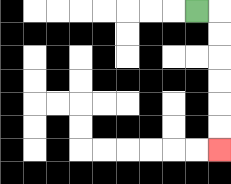{'start': '[8, 0]', 'end': '[9, 6]', 'path_directions': 'R,D,D,D,D,D,D', 'path_coordinates': '[[8, 0], [9, 0], [9, 1], [9, 2], [9, 3], [9, 4], [9, 5], [9, 6]]'}